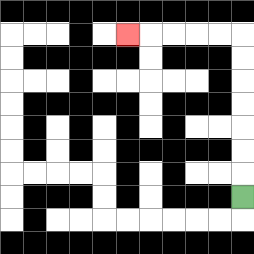{'start': '[10, 8]', 'end': '[5, 1]', 'path_directions': 'U,U,U,U,U,U,U,L,L,L,L,L', 'path_coordinates': '[[10, 8], [10, 7], [10, 6], [10, 5], [10, 4], [10, 3], [10, 2], [10, 1], [9, 1], [8, 1], [7, 1], [6, 1], [5, 1]]'}